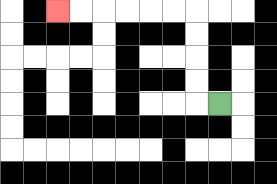{'start': '[9, 4]', 'end': '[2, 0]', 'path_directions': 'L,U,U,U,U,L,L,L,L,L,L', 'path_coordinates': '[[9, 4], [8, 4], [8, 3], [8, 2], [8, 1], [8, 0], [7, 0], [6, 0], [5, 0], [4, 0], [3, 0], [2, 0]]'}